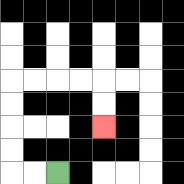{'start': '[2, 7]', 'end': '[4, 5]', 'path_directions': 'L,L,U,U,U,U,R,R,R,R,D,D', 'path_coordinates': '[[2, 7], [1, 7], [0, 7], [0, 6], [0, 5], [0, 4], [0, 3], [1, 3], [2, 3], [3, 3], [4, 3], [4, 4], [4, 5]]'}